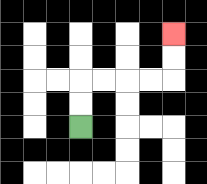{'start': '[3, 5]', 'end': '[7, 1]', 'path_directions': 'U,U,R,R,R,R,U,U', 'path_coordinates': '[[3, 5], [3, 4], [3, 3], [4, 3], [5, 3], [6, 3], [7, 3], [7, 2], [7, 1]]'}